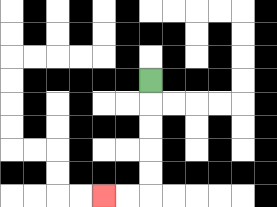{'start': '[6, 3]', 'end': '[4, 8]', 'path_directions': 'D,D,D,D,D,L,L', 'path_coordinates': '[[6, 3], [6, 4], [6, 5], [6, 6], [6, 7], [6, 8], [5, 8], [4, 8]]'}